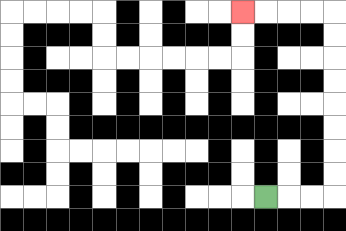{'start': '[11, 8]', 'end': '[10, 0]', 'path_directions': 'R,R,R,U,U,U,U,U,U,U,U,L,L,L,L', 'path_coordinates': '[[11, 8], [12, 8], [13, 8], [14, 8], [14, 7], [14, 6], [14, 5], [14, 4], [14, 3], [14, 2], [14, 1], [14, 0], [13, 0], [12, 0], [11, 0], [10, 0]]'}